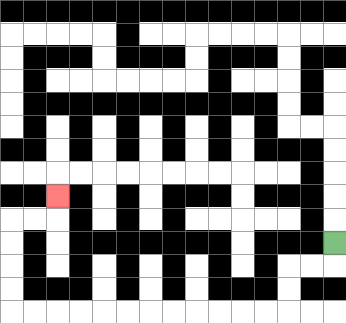{'start': '[14, 10]', 'end': '[2, 8]', 'path_directions': 'D,L,L,D,D,L,L,L,L,L,L,L,L,L,L,L,L,U,U,U,U,R,R,U', 'path_coordinates': '[[14, 10], [14, 11], [13, 11], [12, 11], [12, 12], [12, 13], [11, 13], [10, 13], [9, 13], [8, 13], [7, 13], [6, 13], [5, 13], [4, 13], [3, 13], [2, 13], [1, 13], [0, 13], [0, 12], [0, 11], [0, 10], [0, 9], [1, 9], [2, 9], [2, 8]]'}